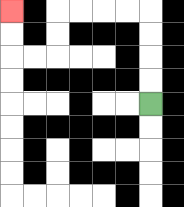{'start': '[6, 4]', 'end': '[0, 0]', 'path_directions': 'U,U,U,U,L,L,L,L,D,D,L,L,U,U', 'path_coordinates': '[[6, 4], [6, 3], [6, 2], [6, 1], [6, 0], [5, 0], [4, 0], [3, 0], [2, 0], [2, 1], [2, 2], [1, 2], [0, 2], [0, 1], [0, 0]]'}